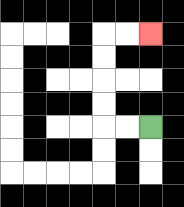{'start': '[6, 5]', 'end': '[6, 1]', 'path_directions': 'L,L,U,U,U,U,R,R', 'path_coordinates': '[[6, 5], [5, 5], [4, 5], [4, 4], [4, 3], [4, 2], [4, 1], [5, 1], [6, 1]]'}